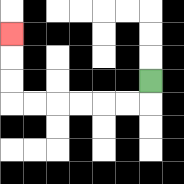{'start': '[6, 3]', 'end': '[0, 1]', 'path_directions': 'D,L,L,L,L,L,L,U,U,U', 'path_coordinates': '[[6, 3], [6, 4], [5, 4], [4, 4], [3, 4], [2, 4], [1, 4], [0, 4], [0, 3], [0, 2], [0, 1]]'}